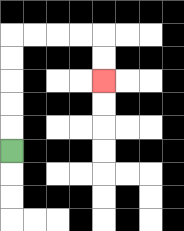{'start': '[0, 6]', 'end': '[4, 3]', 'path_directions': 'U,U,U,U,U,R,R,R,R,D,D', 'path_coordinates': '[[0, 6], [0, 5], [0, 4], [0, 3], [0, 2], [0, 1], [1, 1], [2, 1], [3, 1], [4, 1], [4, 2], [4, 3]]'}